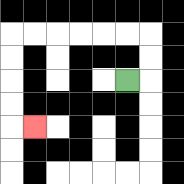{'start': '[5, 3]', 'end': '[1, 5]', 'path_directions': 'R,U,U,L,L,L,L,L,L,D,D,D,D,R', 'path_coordinates': '[[5, 3], [6, 3], [6, 2], [6, 1], [5, 1], [4, 1], [3, 1], [2, 1], [1, 1], [0, 1], [0, 2], [0, 3], [0, 4], [0, 5], [1, 5]]'}